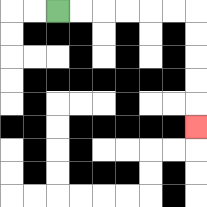{'start': '[2, 0]', 'end': '[8, 5]', 'path_directions': 'R,R,R,R,R,R,D,D,D,D,D', 'path_coordinates': '[[2, 0], [3, 0], [4, 0], [5, 0], [6, 0], [7, 0], [8, 0], [8, 1], [8, 2], [8, 3], [8, 4], [8, 5]]'}